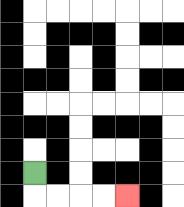{'start': '[1, 7]', 'end': '[5, 8]', 'path_directions': 'D,R,R,R,R', 'path_coordinates': '[[1, 7], [1, 8], [2, 8], [3, 8], [4, 8], [5, 8]]'}